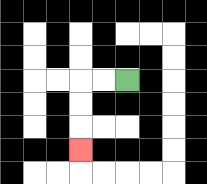{'start': '[5, 3]', 'end': '[3, 6]', 'path_directions': 'L,L,D,D,D', 'path_coordinates': '[[5, 3], [4, 3], [3, 3], [3, 4], [3, 5], [3, 6]]'}